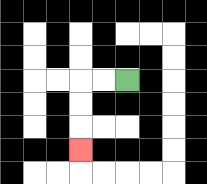{'start': '[5, 3]', 'end': '[3, 6]', 'path_directions': 'L,L,D,D,D', 'path_coordinates': '[[5, 3], [4, 3], [3, 3], [3, 4], [3, 5], [3, 6]]'}